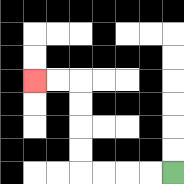{'start': '[7, 7]', 'end': '[1, 3]', 'path_directions': 'L,L,L,L,U,U,U,U,L,L', 'path_coordinates': '[[7, 7], [6, 7], [5, 7], [4, 7], [3, 7], [3, 6], [3, 5], [3, 4], [3, 3], [2, 3], [1, 3]]'}